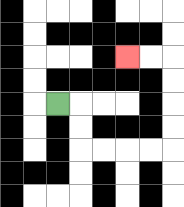{'start': '[2, 4]', 'end': '[5, 2]', 'path_directions': 'R,D,D,R,R,R,R,U,U,U,U,L,L', 'path_coordinates': '[[2, 4], [3, 4], [3, 5], [3, 6], [4, 6], [5, 6], [6, 6], [7, 6], [7, 5], [7, 4], [7, 3], [7, 2], [6, 2], [5, 2]]'}